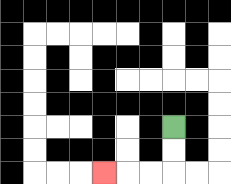{'start': '[7, 5]', 'end': '[4, 7]', 'path_directions': 'D,D,L,L,L', 'path_coordinates': '[[7, 5], [7, 6], [7, 7], [6, 7], [5, 7], [4, 7]]'}